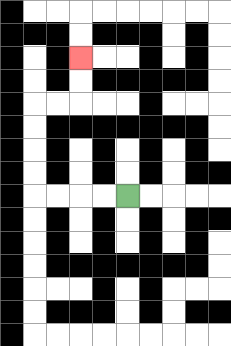{'start': '[5, 8]', 'end': '[3, 2]', 'path_directions': 'L,L,L,L,U,U,U,U,R,R,U,U', 'path_coordinates': '[[5, 8], [4, 8], [3, 8], [2, 8], [1, 8], [1, 7], [1, 6], [1, 5], [1, 4], [2, 4], [3, 4], [3, 3], [3, 2]]'}